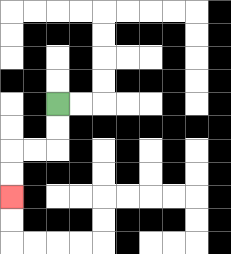{'start': '[2, 4]', 'end': '[0, 8]', 'path_directions': 'D,D,L,L,D,D', 'path_coordinates': '[[2, 4], [2, 5], [2, 6], [1, 6], [0, 6], [0, 7], [0, 8]]'}